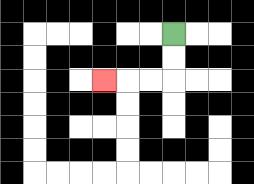{'start': '[7, 1]', 'end': '[4, 3]', 'path_directions': 'D,D,L,L,L', 'path_coordinates': '[[7, 1], [7, 2], [7, 3], [6, 3], [5, 3], [4, 3]]'}